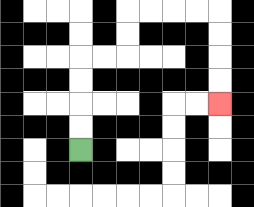{'start': '[3, 6]', 'end': '[9, 4]', 'path_directions': 'U,U,U,U,R,R,U,U,R,R,R,R,D,D,D,D', 'path_coordinates': '[[3, 6], [3, 5], [3, 4], [3, 3], [3, 2], [4, 2], [5, 2], [5, 1], [5, 0], [6, 0], [7, 0], [8, 0], [9, 0], [9, 1], [9, 2], [9, 3], [9, 4]]'}